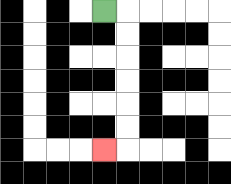{'start': '[4, 0]', 'end': '[4, 6]', 'path_directions': 'R,D,D,D,D,D,D,L', 'path_coordinates': '[[4, 0], [5, 0], [5, 1], [5, 2], [5, 3], [5, 4], [5, 5], [5, 6], [4, 6]]'}